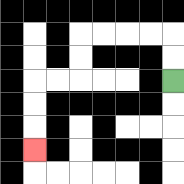{'start': '[7, 3]', 'end': '[1, 6]', 'path_directions': 'U,U,L,L,L,L,D,D,L,L,D,D,D', 'path_coordinates': '[[7, 3], [7, 2], [7, 1], [6, 1], [5, 1], [4, 1], [3, 1], [3, 2], [3, 3], [2, 3], [1, 3], [1, 4], [1, 5], [1, 6]]'}